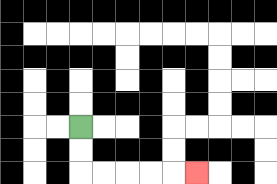{'start': '[3, 5]', 'end': '[8, 7]', 'path_directions': 'D,D,R,R,R,R,R', 'path_coordinates': '[[3, 5], [3, 6], [3, 7], [4, 7], [5, 7], [6, 7], [7, 7], [8, 7]]'}